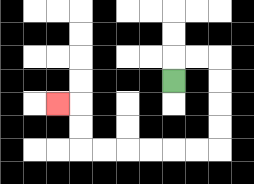{'start': '[7, 3]', 'end': '[2, 4]', 'path_directions': 'U,R,R,D,D,D,D,L,L,L,L,L,L,U,U,L', 'path_coordinates': '[[7, 3], [7, 2], [8, 2], [9, 2], [9, 3], [9, 4], [9, 5], [9, 6], [8, 6], [7, 6], [6, 6], [5, 6], [4, 6], [3, 6], [3, 5], [3, 4], [2, 4]]'}